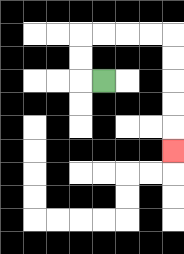{'start': '[4, 3]', 'end': '[7, 6]', 'path_directions': 'L,U,U,R,R,R,R,D,D,D,D,D', 'path_coordinates': '[[4, 3], [3, 3], [3, 2], [3, 1], [4, 1], [5, 1], [6, 1], [7, 1], [7, 2], [7, 3], [7, 4], [7, 5], [7, 6]]'}